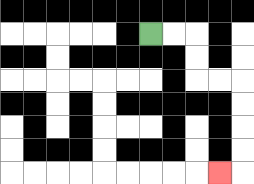{'start': '[6, 1]', 'end': '[9, 7]', 'path_directions': 'R,R,D,D,R,R,D,D,D,D,L', 'path_coordinates': '[[6, 1], [7, 1], [8, 1], [8, 2], [8, 3], [9, 3], [10, 3], [10, 4], [10, 5], [10, 6], [10, 7], [9, 7]]'}